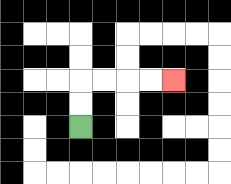{'start': '[3, 5]', 'end': '[7, 3]', 'path_directions': 'U,U,R,R,R,R', 'path_coordinates': '[[3, 5], [3, 4], [3, 3], [4, 3], [5, 3], [6, 3], [7, 3]]'}